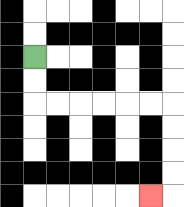{'start': '[1, 2]', 'end': '[6, 8]', 'path_directions': 'D,D,R,R,R,R,R,R,D,D,D,D,L', 'path_coordinates': '[[1, 2], [1, 3], [1, 4], [2, 4], [3, 4], [4, 4], [5, 4], [6, 4], [7, 4], [7, 5], [7, 6], [7, 7], [7, 8], [6, 8]]'}